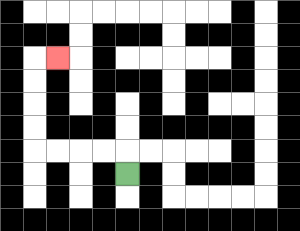{'start': '[5, 7]', 'end': '[2, 2]', 'path_directions': 'U,L,L,L,L,U,U,U,U,R', 'path_coordinates': '[[5, 7], [5, 6], [4, 6], [3, 6], [2, 6], [1, 6], [1, 5], [1, 4], [1, 3], [1, 2], [2, 2]]'}